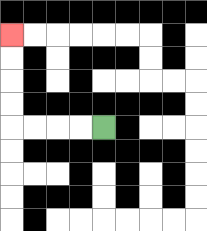{'start': '[4, 5]', 'end': '[0, 1]', 'path_directions': 'L,L,L,L,U,U,U,U', 'path_coordinates': '[[4, 5], [3, 5], [2, 5], [1, 5], [0, 5], [0, 4], [0, 3], [0, 2], [0, 1]]'}